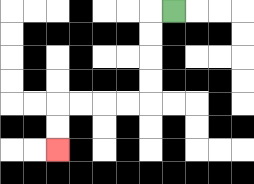{'start': '[7, 0]', 'end': '[2, 6]', 'path_directions': 'L,D,D,D,D,L,L,L,L,D,D', 'path_coordinates': '[[7, 0], [6, 0], [6, 1], [6, 2], [6, 3], [6, 4], [5, 4], [4, 4], [3, 4], [2, 4], [2, 5], [2, 6]]'}